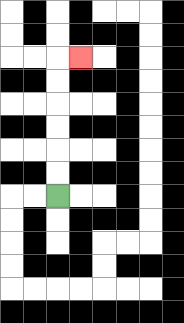{'start': '[2, 8]', 'end': '[3, 2]', 'path_directions': 'U,U,U,U,U,U,R', 'path_coordinates': '[[2, 8], [2, 7], [2, 6], [2, 5], [2, 4], [2, 3], [2, 2], [3, 2]]'}